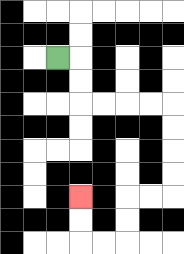{'start': '[2, 2]', 'end': '[3, 8]', 'path_directions': 'R,D,D,R,R,R,R,D,D,D,D,L,L,D,D,L,L,U,U', 'path_coordinates': '[[2, 2], [3, 2], [3, 3], [3, 4], [4, 4], [5, 4], [6, 4], [7, 4], [7, 5], [7, 6], [7, 7], [7, 8], [6, 8], [5, 8], [5, 9], [5, 10], [4, 10], [3, 10], [3, 9], [3, 8]]'}